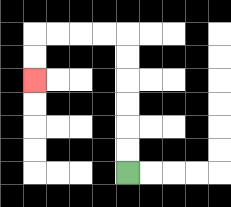{'start': '[5, 7]', 'end': '[1, 3]', 'path_directions': 'U,U,U,U,U,U,L,L,L,L,D,D', 'path_coordinates': '[[5, 7], [5, 6], [5, 5], [5, 4], [5, 3], [5, 2], [5, 1], [4, 1], [3, 1], [2, 1], [1, 1], [1, 2], [1, 3]]'}